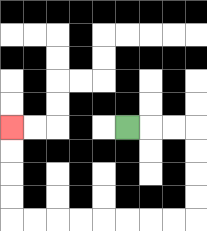{'start': '[5, 5]', 'end': '[0, 5]', 'path_directions': 'R,R,R,D,D,D,D,L,L,L,L,L,L,L,L,U,U,U,U', 'path_coordinates': '[[5, 5], [6, 5], [7, 5], [8, 5], [8, 6], [8, 7], [8, 8], [8, 9], [7, 9], [6, 9], [5, 9], [4, 9], [3, 9], [2, 9], [1, 9], [0, 9], [0, 8], [0, 7], [0, 6], [0, 5]]'}